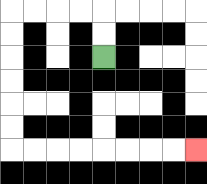{'start': '[4, 2]', 'end': '[8, 6]', 'path_directions': 'U,U,L,L,L,L,D,D,D,D,D,D,R,R,R,R,R,R,R,R', 'path_coordinates': '[[4, 2], [4, 1], [4, 0], [3, 0], [2, 0], [1, 0], [0, 0], [0, 1], [0, 2], [0, 3], [0, 4], [0, 5], [0, 6], [1, 6], [2, 6], [3, 6], [4, 6], [5, 6], [6, 6], [7, 6], [8, 6]]'}